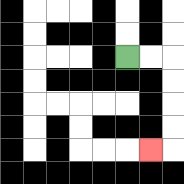{'start': '[5, 2]', 'end': '[6, 6]', 'path_directions': 'R,R,D,D,D,D,L', 'path_coordinates': '[[5, 2], [6, 2], [7, 2], [7, 3], [7, 4], [7, 5], [7, 6], [6, 6]]'}